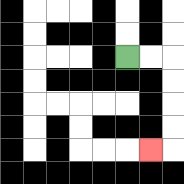{'start': '[5, 2]', 'end': '[6, 6]', 'path_directions': 'R,R,D,D,D,D,L', 'path_coordinates': '[[5, 2], [6, 2], [7, 2], [7, 3], [7, 4], [7, 5], [7, 6], [6, 6]]'}